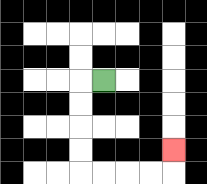{'start': '[4, 3]', 'end': '[7, 6]', 'path_directions': 'L,D,D,D,D,R,R,R,R,U', 'path_coordinates': '[[4, 3], [3, 3], [3, 4], [3, 5], [3, 6], [3, 7], [4, 7], [5, 7], [6, 7], [7, 7], [7, 6]]'}